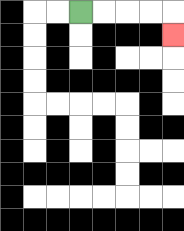{'start': '[3, 0]', 'end': '[7, 1]', 'path_directions': 'R,R,R,R,D', 'path_coordinates': '[[3, 0], [4, 0], [5, 0], [6, 0], [7, 0], [7, 1]]'}